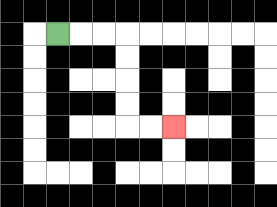{'start': '[2, 1]', 'end': '[7, 5]', 'path_directions': 'R,R,R,D,D,D,D,R,R', 'path_coordinates': '[[2, 1], [3, 1], [4, 1], [5, 1], [5, 2], [5, 3], [5, 4], [5, 5], [6, 5], [7, 5]]'}